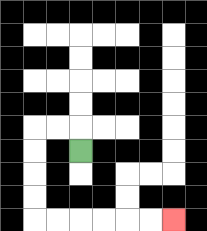{'start': '[3, 6]', 'end': '[7, 9]', 'path_directions': 'U,L,L,D,D,D,D,R,R,R,R,R,R', 'path_coordinates': '[[3, 6], [3, 5], [2, 5], [1, 5], [1, 6], [1, 7], [1, 8], [1, 9], [2, 9], [3, 9], [4, 9], [5, 9], [6, 9], [7, 9]]'}